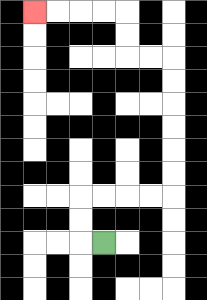{'start': '[4, 10]', 'end': '[1, 0]', 'path_directions': 'L,U,U,R,R,R,R,U,U,U,U,U,U,L,L,U,U,L,L,L,L', 'path_coordinates': '[[4, 10], [3, 10], [3, 9], [3, 8], [4, 8], [5, 8], [6, 8], [7, 8], [7, 7], [7, 6], [7, 5], [7, 4], [7, 3], [7, 2], [6, 2], [5, 2], [5, 1], [5, 0], [4, 0], [3, 0], [2, 0], [1, 0]]'}